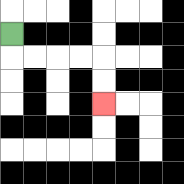{'start': '[0, 1]', 'end': '[4, 4]', 'path_directions': 'D,R,R,R,R,D,D', 'path_coordinates': '[[0, 1], [0, 2], [1, 2], [2, 2], [3, 2], [4, 2], [4, 3], [4, 4]]'}